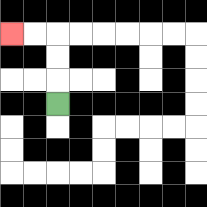{'start': '[2, 4]', 'end': '[0, 1]', 'path_directions': 'U,U,U,L,L', 'path_coordinates': '[[2, 4], [2, 3], [2, 2], [2, 1], [1, 1], [0, 1]]'}